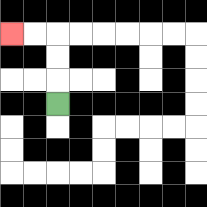{'start': '[2, 4]', 'end': '[0, 1]', 'path_directions': 'U,U,U,L,L', 'path_coordinates': '[[2, 4], [2, 3], [2, 2], [2, 1], [1, 1], [0, 1]]'}